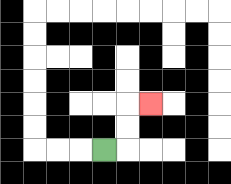{'start': '[4, 6]', 'end': '[6, 4]', 'path_directions': 'R,U,U,R', 'path_coordinates': '[[4, 6], [5, 6], [5, 5], [5, 4], [6, 4]]'}